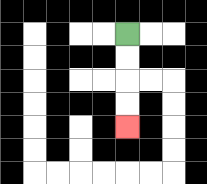{'start': '[5, 1]', 'end': '[5, 5]', 'path_directions': 'D,D,D,D', 'path_coordinates': '[[5, 1], [5, 2], [5, 3], [5, 4], [5, 5]]'}